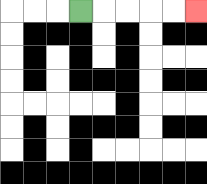{'start': '[3, 0]', 'end': '[8, 0]', 'path_directions': 'R,R,R,R,R', 'path_coordinates': '[[3, 0], [4, 0], [5, 0], [6, 0], [7, 0], [8, 0]]'}